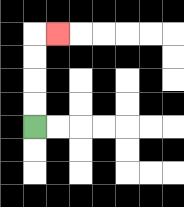{'start': '[1, 5]', 'end': '[2, 1]', 'path_directions': 'U,U,U,U,R', 'path_coordinates': '[[1, 5], [1, 4], [1, 3], [1, 2], [1, 1], [2, 1]]'}